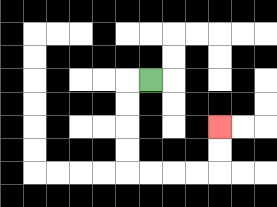{'start': '[6, 3]', 'end': '[9, 5]', 'path_directions': 'L,D,D,D,D,R,R,R,R,U,U', 'path_coordinates': '[[6, 3], [5, 3], [5, 4], [5, 5], [5, 6], [5, 7], [6, 7], [7, 7], [8, 7], [9, 7], [9, 6], [9, 5]]'}